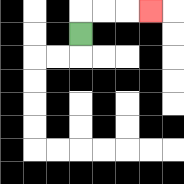{'start': '[3, 1]', 'end': '[6, 0]', 'path_directions': 'U,R,R,R', 'path_coordinates': '[[3, 1], [3, 0], [4, 0], [5, 0], [6, 0]]'}